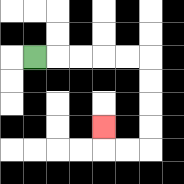{'start': '[1, 2]', 'end': '[4, 5]', 'path_directions': 'R,R,R,R,R,D,D,D,D,L,L,U', 'path_coordinates': '[[1, 2], [2, 2], [3, 2], [4, 2], [5, 2], [6, 2], [6, 3], [6, 4], [6, 5], [6, 6], [5, 6], [4, 6], [4, 5]]'}